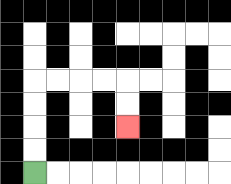{'start': '[1, 7]', 'end': '[5, 5]', 'path_directions': 'U,U,U,U,R,R,R,R,D,D', 'path_coordinates': '[[1, 7], [1, 6], [1, 5], [1, 4], [1, 3], [2, 3], [3, 3], [4, 3], [5, 3], [5, 4], [5, 5]]'}